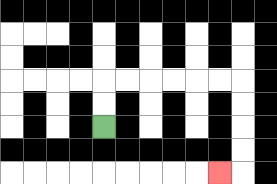{'start': '[4, 5]', 'end': '[9, 7]', 'path_directions': 'U,U,R,R,R,R,R,R,D,D,D,D,L', 'path_coordinates': '[[4, 5], [4, 4], [4, 3], [5, 3], [6, 3], [7, 3], [8, 3], [9, 3], [10, 3], [10, 4], [10, 5], [10, 6], [10, 7], [9, 7]]'}